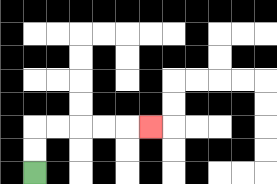{'start': '[1, 7]', 'end': '[6, 5]', 'path_directions': 'U,U,R,R,R,R,R', 'path_coordinates': '[[1, 7], [1, 6], [1, 5], [2, 5], [3, 5], [4, 5], [5, 5], [6, 5]]'}